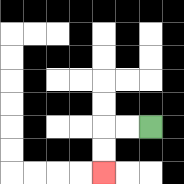{'start': '[6, 5]', 'end': '[4, 7]', 'path_directions': 'L,L,D,D', 'path_coordinates': '[[6, 5], [5, 5], [4, 5], [4, 6], [4, 7]]'}